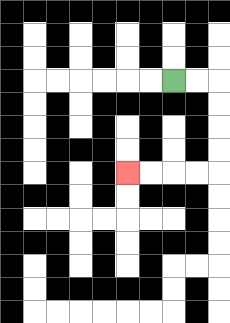{'start': '[7, 3]', 'end': '[5, 7]', 'path_directions': 'R,R,D,D,D,D,L,L,L,L', 'path_coordinates': '[[7, 3], [8, 3], [9, 3], [9, 4], [9, 5], [9, 6], [9, 7], [8, 7], [7, 7], [6, 7], [5, 7]]'}